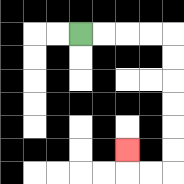{'start': '[3, 1]', 'end': '[5, 6]', 'path_directions': 'R,R,R,R,D,D,D,D,D,D,L,L,U', 'path_coordinates': '[[3, 1], [4, 1], [5, 1], [6, 1], [7, 1], [7, 2], [7, 3], [7, 4], [7, 5], [7, 6], [7, 7], [6, 7], [5, 7], [5, 6]]'}